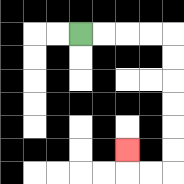{'start': '[3, 1]', 'end': '[5, 6]', 'path_directions': 'R,R,R,R,D,D,D,D,D,D,L,L,U', 'path_coordinates': '[[3, 1], [4, 1], [5, 1], [6, 1], [7, 1], [7, 2], [7, 3], [7, 4], [7, 5], [7, 6], [7, 7], [6, 7], [5, 7], [5, 6]]'}